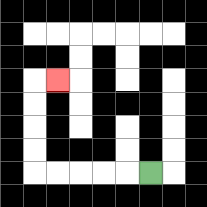{'start': '[6, 7]', 'end': '[2, 3]', 'path_directions': 'L,L,L,L,L,U,U,U,U,R', 'path_coordinates': '[[6, 7], [5, 7], [4, 7], [3, 7], [2, 7], [1, 7], [1, 6], [1, 5], [1, 4], [1, 3], [2, 3]]'}